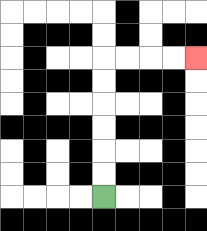{'start': '[4, 8]', 'end': '[8, 2]', 'path_directions': 'U,U,U,U,U,U,R,R,R,R', 'path_coordinates': '[[4, 8], [4, 7], [4, 6], [4, 5], [4, 4], [4, 3], [4, 2], [5, 2], [6, 2], [7, 2], [8, 2]]'}